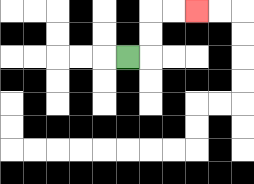{'start': '[5, 2]', 'end': '[8, 0]', 'path_directions': 'R,U,U,R,R', 'path_coordinates': '[[5, 2], [6, 2], [6, 1], [6, 0], [7, 0], [8, 0]]'}